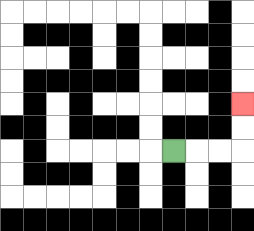{'start': '[7, 6]', 'end': '[10, 4]', 'path_directions': 'R,R,R,U,U', 'path_coordinates': '[[7, 6], [8, 6], [9, 6], [10, 6], [10, 5], [10, 4]]'}